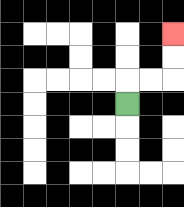{'start': '[5, 4]', 'end': '[7, 1]', 'path_directions': 'U,R,R,U,U', 'path_coordinates': '[[5, 4], [5, 3], [6, 3], [7, 3], [7, 2], [7, 1]]'}